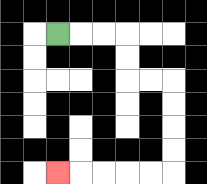{'start': '[2, 1]', 'end': '[2, 7]', 'path_directions': 'R,R,R,D,D,R,R,D,D,D,D,L,L,L,L,L', 'path_coordinates': '[[2, 1], [3, 1], [4, 1], [5, 1], [5, 2], [5, 3], [6, 3], [7, 3], [7, 4], [7, 5], [7, 6], [7, 7], [6, 7], [5, 7], [4, 7], [3, 7], [2, 7]]'}